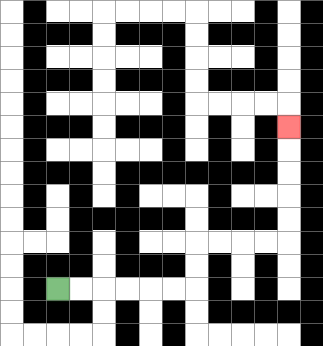{'start': '[2, 12]', 'end': '[12, 5]', 'path_directions': 'R,R,R,R,R,R,U,U,R,R,R,R,U,U,U,U,U', 'path_coordinates': '[[2, 12], [3, 12], [4, 12], [5, 12], [6, 12], [7, 12], [8, 12], [8, 11], [8, 10], [9, 10], [10, 10], [11, 10], [12, 10], [12, 9], [12, 8], [12, 7], [12, 6], [12, 5]]'}